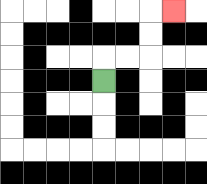{'start': '[4, 3]', 'end': '[7, 0]', 'path_directions': 'U,R,R,U,U,R', 'path_coordinates': '[[4, 3], [4, 2], [5, 2], [6, 2], [6, 1], [6, 0], [7, 0]]'}